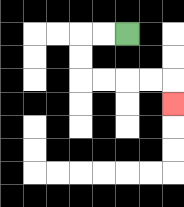{'start': '[5, 1]', 'end': '[7, 4]', 'path_directions': 'L,L,D,D,R,R,R,R,D', 'path_coordinates': '[[5, 1], [4, 1], [3, 1], [3, 2], [3, 3], [4, 3], [5, 3], [6, 3], [7, 3], [7, 4]]'}